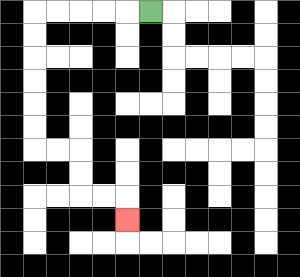{'start': '[6, 0]', 'end': '[5, 9]', 'path_directions': 'L,L,L,L,L,D,D,D,D,D,D,R,R,D,D,R,R,D', 'path_coordinates': '[[6, 0], [5, 0], [4, 0], [3, 0], [2, 0], [1, 0], [1, 1], [1, 2], [1, 3], [1, 4], [1, 5], [1, 6], [2, 6], [3, 6], [3, 7], [3, 8], [4, 8], [5, 8], [5, 9]]'}